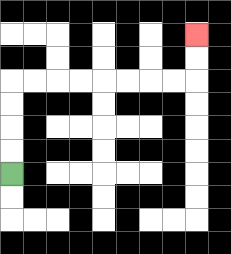{'start': '[0, 7]', 'end': '[8, 1]', 'path_directions': 'U,U,U,U,R,R,R,R,R,R,R,R,U,U', 'path_coordinates': '[[0, 7], [0, 6], [0, 5], [0, 4], [0, 3], [1, 3], [2, 3], [3, 3], [4, 3], [5, 3], [6, 3], [7, 3], [8, 3], [8, 2], [8, 1]]'}